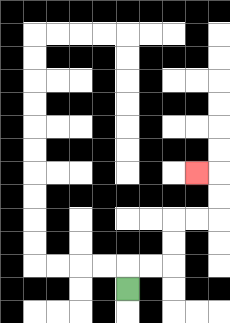{'start': '[5, 12]', 'end': '[8, 7]', 'path_directions': 'U,R,R,U,U,R,R,U,U,L', 'path_coordinates': '[[5, 12], [5, 11], [6, 11], [7, 11], [7, 10], [7, 9], [8, 9], [9, 9], [9, 8], [9, 7], [8, 7]]'}